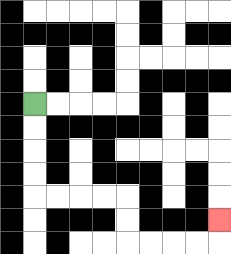{'start': '[1, 4]', 'end': '[9, 9]', 'path_directions': 'D,D,D,D,R,R,R,R,D,D,R,R,R,R,U', 'path_coordinates': '[[1, 4], [1, 5], [1, 6], [1, 7], [1, 8], [2, 8], [3, 8], [4, 8], [5, 8], [5, 9], [5, 10], [6, 10], [7, 10], [8, 10], [9, 10], [9, 9]]'}